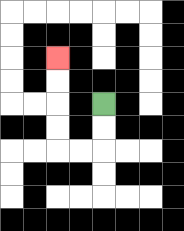{'start': '[4, 4]', 'end': '[2, 2]', 'path_directions': 'D,D,L,L,U,U,U,U', 'path_coordinates': '[[4, 4], [4, 5], [4, 6], [3, 6], [2, 6], [2, 5], [2, 4], [2, 3], [2, 2]]'}